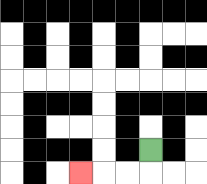{'start': '[6, 6]', 'end': '[3, 7]', 'path_directions': 'D,L,L,L', 'path_coordinates': '[[6, 6], [6, 7], [5, 7], [4, 7], [3, 7]]'}